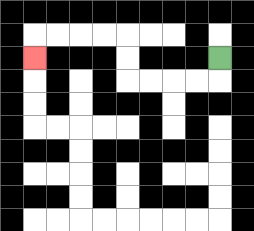{'start': '[9, 2]', 'end': '[1, 2]', 'path_directions': 'D,L,L,L,L,U,U,L,L,L,L,D', 'path_coordinates': '[[9, 2], [9, 3], [8, 3], [7, 3], [6, 3], [5, 3], [5, 2], [5, 1], [4, 1], [3, 1], [2, 1], [1, 1], [1, 2]]'}